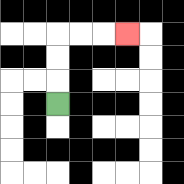{'start': '[2, 4]', 'end': '[5, 1]', 'path_directions': 'U,U,U,R,R,R', 'path_coordinates': '[[2, 4], [2, 3], [2, 2], [2, 1], [3, 1], [4, 1], [5, 1]]'}